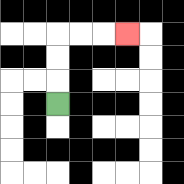{'start': '[2, 4]', 'end': '[5, 1]', 'path_directions': 'U,U,U,R,R,R', 'path_coordinates': '[[2, 4], [2, 3], [2, 2], [2, 1], [3, 1], [4, 1], [5, 1]]'}